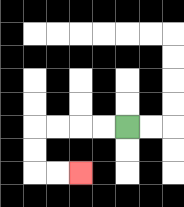{'start': '[5, 5]', 'end': '[3, 7]', 'path_directions': 'L,L,L,L,D,D,R,R', 'path_coordinates': '[[5, 5], [4, 5], [3, 5], [2, 5], [1, 5], [1, 6], [1, 7], [2, 7], [3, 7]]'}